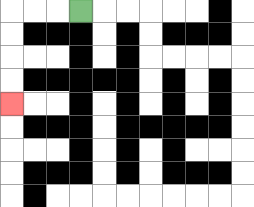{'start': '[3, 0]', 'end': '[0, 4]', 'path_directions': 'L,L,L,D,D,D,D', 'path_coordinates': '[[3, 0], [2, 0], [1, 0], [0, 0], [0, 1], [0, 2], [0, 3], [0, 4]]'}